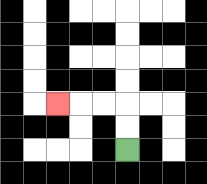{'start': '[5, 6]', 'end': '[2, 4]', 'path_directions': 'U,U,L,L,L', 'path_coordinates': '[[5, 6], [5, 5], [5, 4], [4, 4], [3, 4], [2, 4]]'}